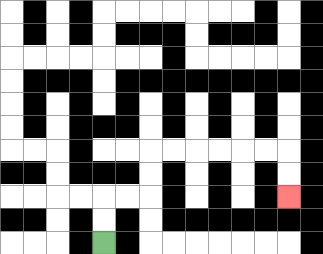{'start': '[4, 10]', 'end': '[12, 8]', 'path_directions': 'U,U,R,R,U,U,R,R,R,R,R,R,D,D', 'path_coordinates': '[[4, 10], [4, 9], [4, 8], [5, 8], [6, 8], [6, 7], [6, 6], [7, 6], [8, 6], [9, 6], [10, 6], [11, 6], [12, 6], [12, 7], [12, 8]]'}